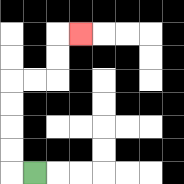{'start': '[1, 7]', 'end': '[3, 1]', 'path_directions': 'L,U,U,U,U,R,R,U,U,R', 'path_coordinates': '[[1, 7], [0, 7], [0, 6], [0, 5], [0, 4], [0, 3], [1, 3], [2, 3], [2, 2], [2, 1], [3, 1]]'}